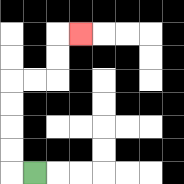{'start': '[1, 7]', 'end': '[3, 1]', 'path_directions': 'L,U,U,U,U,R,R,U,U,R', 'path_coordinates': '[[1, 7], [0, 7], [0, 6], [0, 5], [0, 4], [0, 3], [1, 3], [2, 3], [2, 2], [2, 1], [3, 1]]'}